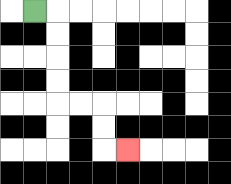{'start': '[1, 0]', 'end': '[5, 6]', 'path_directions': 'R,D,D,D,D,R,R,D,D,R', 'path_coordinates': '[[1, 0], [2, 0], [2, 1], [2, 2], [2, 3], [2, 4], [3, 4], [4, 4], [4, 5], [4, 6], [5, 6]]'}